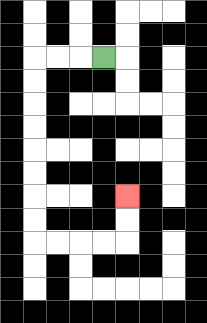{'start': '[4, 2]', 'end': '[5, 8]', 'path_directions': 'L,L,L,D,D,D,D,D,D,D,D,R,R,R,R,U,U', 'path_coordinates': '[[4, 2], [3, 2], [2, 2], [1, 2], [1, 3], [1, 4], [1, 5], [1, 6], [1, 7], [1, 8], [1, 9], [1, 10], [2, 10], [3, 10], [4, 10], [5, 10], [5, 9], [5, 8]]'}